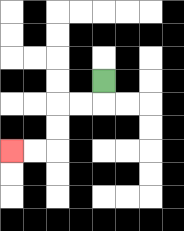{'start': '[4, 3]', 'end': '[0, 6]', 'path_directions': 'D,L,L,D,D,L,L', 'path_coordinates': '[[4, 3], [4, 4], [3, 4], [2, 4], [2, 5], [2, 6], [1, 6], [0, 6]]'}